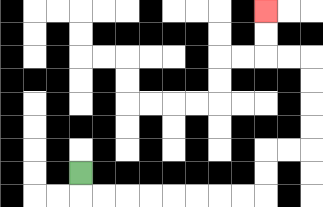{'start': '[3, 7]', 'end': '[11, 0]', 'path_directions': 'D,R,R,R,R,R,R,R,R,U,U,R,R,U,U,U,U,L,L,U,U', 'path_coordinates': '[[3, 7], [3, 8], [4, 8], [5, 8], [6, 8], [7, 8], [8, 8], [9, 8], [10, 8], [11, 8], [11, 7], [11, 6], [12, 6], [13, 6], [13, 5], [13, 4], [13, 3], [13, 2], [12, 2], [11, 2], [11, 1], [11, 0]]'}